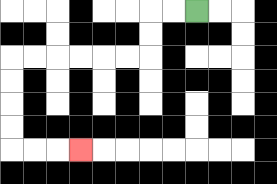{'start': '[8, 0]', 'end': '[3, 6]', 'path_directions': 'L,L,D,D,L,L,L,L,L,L,D,D,D,D,R,R,R', 'path_coordinates': '[[8, 0], [7, 0], [6, 0], [6, 1], [6, 2], [5, 2], [4, 2], [3, 2], [2, 2], [1, 2], [0, 2], [0, 3], [0, 4], [0, 5], [0, 6], [1, 6], [2, 6], [3, 6]]'}